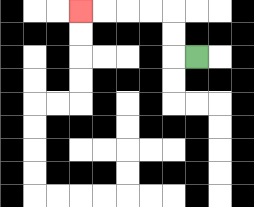{'start': '[8, 2]', 'end': '[3, 0]', 'path_directions': 'L,U,U,L,L,L,L', 'path_coordinates': '[[8, 2], [7, 2], [7, 1], [7, 0], [6, 0], [5, 0], [4, 0], [3, 0]]'}